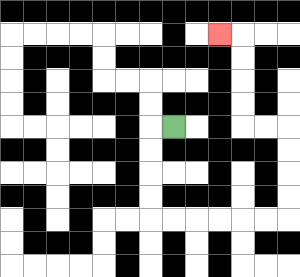{'start': '[7, 5]', 'end': '[9, 1]', 'path_directions': 'L,D,D,D,D,R,R,R,R,R,R,U,U,U,U,L,L,U,U,U,U,L', 'path_coordinates': '[[7, 5], [6, 5], [6, 6], [6, 7], [6, 8], [6, 9], [7, 9], [8, 9], [9, 9], [10, 9], [11, 9], [12, 9], [12, 8], [12, 7], [12, 6], [12, 5], [11, 5], [10, 5], [10, 4], [10, 3], [10, 2], [10, 1], [9, 1]]'}